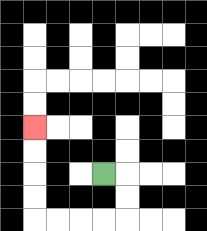{'start': '[4, 7]', 'end': '[1, 5]', 'path_directions': 'R,D,D,L,L,L,L,U,U,U,U', 'path_coordinates': '[[4, 7], [5, 7], [5, 8], [5, 9], [4, 9], [3, 9], [2, 9], [1, 9], [1, 8], [1, 7], [1, 6], [1, 5]]'}